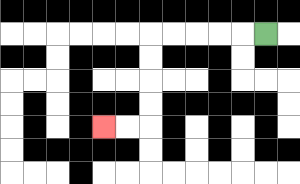{'start': '[11, 1]', 'end': '[4, 5]', 'path_directions': 'L,L,L,L,L,D,D,D,D,L,L', 'path_coordinates': '[[11, 1], [10, 1], [9, 1], [8, 1], [7, 1], [6, 1], [6, 2], [6, 3], [6, 4], [6, 5], [5, 5], [4, 5]]'}